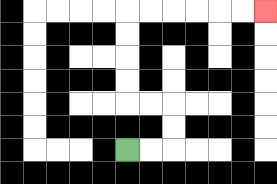{'start': '[5, 6]', 'end': '[11, 0]', 'path_directions': 'R,R,U,U,L,L,U,U,U,U,R,R,R,R,R,R', 'path_coordinates': '[[5, 6], [6, 6], [7, 6], [7, 5], [7, 4], [6, 4], [5, 4], [5, 3], [5, 2], [5, 1], [5, 0], [6, 0], [7, 0], [8, 0], [9, 0], [10, 0], [11, 0]]'}